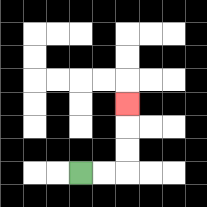{'start': '[3, 7]', 'end': '[5, 4]', 'path_directions': 'R,R,U,U,U', 'path_coordinates': '[[3, 7], [4, 7], [5, 7], [5, 6], [5, 5], [5, 4]]'}